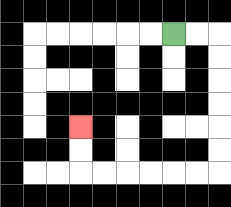{'start': '[7, 1]', 'end': '[3, 5]', 'path_directions': 'R,R,D,D,D,D,D,D,L,L,L,L,L,L,U,U', 'path_coordinates': '[[7, 1], [8, 1], [9, 1], [9, 2], [9, 3], [9, 4], [9, 5], [9, 6], [9, 7], [8, 7], [7, 7], [6, 7], [5, 7], [4, 7], [3, 7], [3, 6], [3, 5]]'}